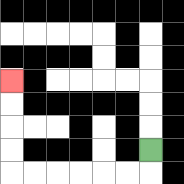{'start': '[6, 6]', 'end': '[0, 3]', 'path_directions': 'D,L,L,L,L,L,L,U,U,U,U', 'path_coordinates': '[[6, 6], [6, 7], [5, 7], [4, 7], [3, 7], [2, 7], [1, 7], [0, 7], [0, 6], [0, 5], [0, 4], [0, 3]]'}